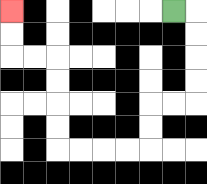{'start': '[7, 0]', 'end': '[0, 0]', 'path_directions': 'R,D,D,D,D,L,L,D,D,L,L,L,L,U,U,U,U,L,L,U,U', 'path_coordinates': '[[7, 0], [8, 0], [8, 1], [8, 2], [8, 3], [8, 4], [7, 4], [6, 4], [6, 5], [6, 6], [5, 6], [4, 6], [3, 6], [2, 6], [2, 5], [2, 4], [2, 3], [2, 2], [1, 2], [0, 2], [0, 1], [0, 0]]'}